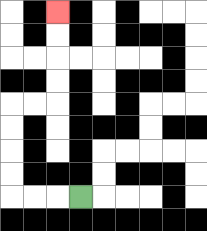{'start': '[3, 8]', 'end': '[2, 0]', 'path_directions': 'L,L,L,U,U,U,U,R,R,U,U,U,U', 'path_coordinates': '[[3, 8], [2, 8], [1, 8], [0, 8], [0, 7], [0, 6], [0, 5], [0, 4], [1, 4], [2, 4], [2, 3], [2, 2], [2, 1], [2, 0]]'}